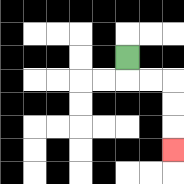{'start': '[5, 2]', 'end': '[7, 6]', 'path_directions': 'D,R,R,D,D,D', 'path_coordinates': '[[5, 2], [5, 3], [6, 3], [7, 3], [7, 4], [7, 5], [7, 6]]'}